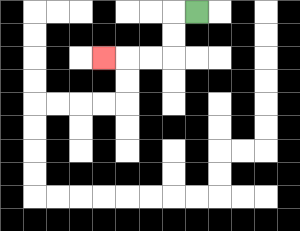{'start': '[8, 0]', 'end': '[4, 2]', 'path_directions': 'L,D,D,L,L,L', 'path_coordinates': '[[8, 0], [7, 0], [7, 1], [7, 2], [6, 2], [5, 2], [4, 2]]'}